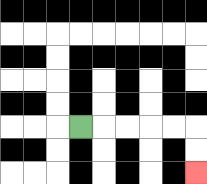{'start': '[3, 5]', 'end': '[8, 7]', 'path_directions': 'R,R,R,R,R,D,D', 'path_coordinates': '[[3, 5], [4, 5], [5, 5], [6, 5], [7, 5], [8, 5], [8, 6], [8, 7]]'}